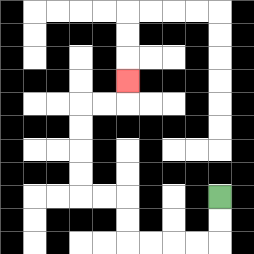{'start': '[9, 8]', 'end': '[5, 3]', 'path_directions': 'D,D,L,L,L,L,U,U,L,L,U,U,U,U,R,R,U', 'path_coordinates': '[[9, 8], [9, 9], [9, 10], [8, 10], [7, 10], [6, 10], [5, 10], [5, 9], [5, 8], [4, 8], [3, 8], [3, 7], [3, 6], [3, 5], [3, 4], [4, 4], [5, 4], [5, 3]]'}